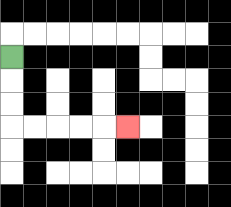{'start': '[0, 2]', 'end': '[5, 5]', 'path_directions': 'D,D,D,R,R,R,R,R', 'path_coordinates': '[[0, 2], [0, 3], [0, 4], [0, 5], [1, 5], [2, 5], [3, 5], [4, 5], [5, 5]]'}